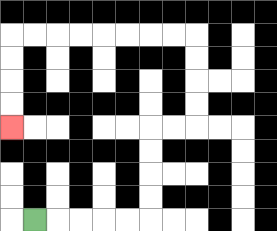{'start': '[1, 9]', 'end': '[0, 5]', 'path_directions': 'R,R,R,R,R,U,U,U,U,R,R,U,U,U,U,L,L,L,L,L,L,L,L,D,D,D,D', 'path_coordinates': '[[1, 9], [2, 9], [3, 9], [4, 9], [5, 9], [6, 9], [6, 8], [6, 7], [6, 6], [6, 5], [7, 5], [8, 5], [8, 4], [8, 3], [8, 2], [8, 1], [7, 1], [6, 1], [5, 1], [4, 1], [3, 1], [2, 1], [1, 1], [0, 1], [0, 2], [0, 3], [0, 4], [0, 5]]'}